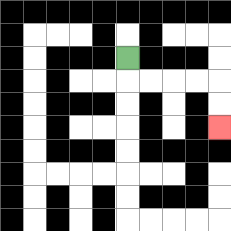{'start': '[5, 2]', 'end': '[9, 5]', 'path_directions': 'D,R,R,R,R,D,D', 'path_coordinates': '[[5, 2], [5, 3], [6, 3], [7, 3], [8, 3], [9, 3], [9, 4], [9, 5]]'}